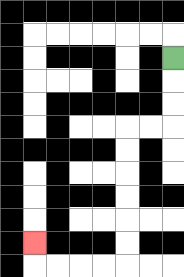{'start': '[7, 2]', 'end': '[1, 10]', 'path_directions': 'D,D,D,L,L,D,D,D,D,D,D,L,L,L,L,U', 'path_coordinates': '[[7, 2], [7, 3], [7, 4], [7, 5], [6, 5], [5, 5], [5, 6], [5, 7], [5, 8], [5, 9], [5, 10], [5, 11], [4, 11], [3, 11], [2, 11], [1, 11], [1, 10]]'}